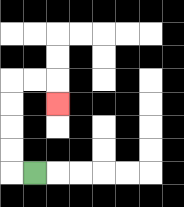{'start': '[1, 7]', 'end': '[2, 4]', 'path_directions': 'L,U,U,U,U,R,R,D', 'path_coordinates': '[[1, 7], [0, 7], [0, 6], [0, 5], [0, 4], [0, 3], [1, 3], [2, 3], [2, 4]]'}